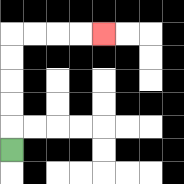{'start': '[0, 6]', 'end': '[4, 1]', 'path_directions': 'U,U,U,U,U,R,R,R,R', 'path_coordinates': '[[0, 6], [0, 5], [0, 4], [0, 3], [0, 2], [0, 1], [1, 1], [2, 1], [3, 1], [4, 1]]'}